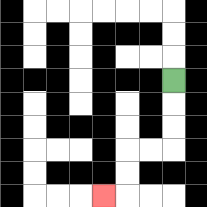{'start': '[7, 3]', 'end': '[4, 8]', 'path_directions': 'D,D,D,L,L,D,D,L', 'path_coordinates': '[[7, 3], [7, 4], [7, 5], [7, 6], [6, 6], [5, 6], [5, 7], [5, 8], [4, 8]]'}